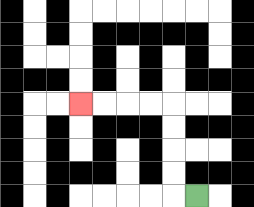{'start': '[8, 8]', 'end': '[3, 4]', 'path_directions': 'L,U,U,U,U,L,L,L,L', 'path_coordinates': '[[8, 8], [7, 8], [7, 7], [7, 6], [7, 5], [7, 4], [6, 4], [5, 4], [4, 4], [3, 4]]'}